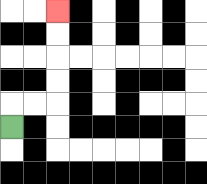{'start': '[0, 5]', 'end': '[2, 0]', 'path_directions': 'U,R,R,U,U,U,U', 'path_coordinates': '[[0, 5], [0, 4], [1, 4], [2, 4], [2, 3], [2, 2], [2, 1], [2, 0]]'}